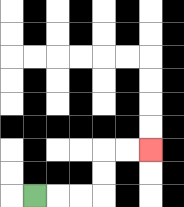{'start': '[1, 8]', 'end': '[6, 6]', 'path_directions': 'R,R,R,U,U,R,R', 'path_coordinates': '[[1, 8], [2, 8], [3, 8], [4, 8], [4, 7], [4, 6], [5, 6], [6, 6]]'}